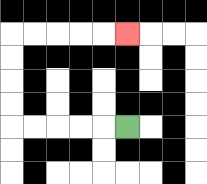{'start': '[5, 5]', 'end': '[5, 1]', 'path_directions': 'L,L,L,L,L,U,U,U,U,R,R,R,R,R', 'path_coordinates': '[[5, 5], [4, 5], [3, 5], [2, 5], [1, 5], [0, 5], [0, 4], [0, 3], [0, 2], [0, 1], [1, 1], [2, 1], [3, 1], [4, 1], [5, 1]]'}